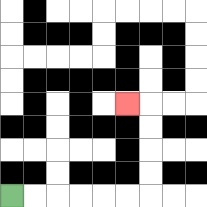{'start': '[0, 8]', 'end': '[5, 4]', 'path_directions': 'R,R,R,R,R,R,U,U,U,U,L', 'path_coordinates': '[[0, 8], [1, 8], [2, 8], [3, 8], [4, 8], [5, 8], [6, 8], [6, 7], [6, 6], [6, 5], [6, 4], [5, 4]]'}